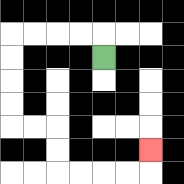{'start': '[4, 2]', 'end': '[6, 6]', 'path_directions': 'U,L,L,L,L,D,D,D,D,R,R,D,D,R,R,R,R,U', 'path_coordinates': '[[4, 2], [4, 1], [3, 1], [2, 1], [1, 1], [0, 1], [0, 2], [0, 3], [0, 4], [0, 5], [1, 5], [2, 5], [2, 6], [2, 7], [3, 7], [4, 7], [5, 7], [6, 7], [6, 6]]'}